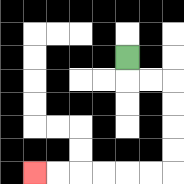{'start': '[5, 2]', 'end': '[1, 7]', 'path_directions': 'D,R,R,D,D,D,D,L,L,L,L,L,L', 'path_coordinates': '[[5, 2], [5, 3], [6, 3], [7, 3], [7, 4], [7, 5], [7, 6], [7, 7], [6, 7], [5, 7], [4, 7], [3, 7], [2, 7], [1, 7]]'}